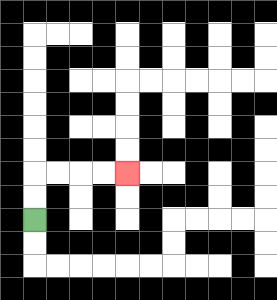{'start': '[1, 9]', 'end': '[5, 7]', 'path_directions': 'U,U,R,R,R,R', 'path_coordinates': '[[1, 9], [1, 8], [1, 7], [2, 7], [3, 7], [4, 7], [5, 7]]'}